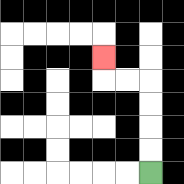{'start': '[6, 7]', 'end': '[4, 2]', 'path_directions': 'U,U,U,U,L,L,U', 'path_coordinates': '[[6, 7], [6, 6], [6, 5], [6, 4], [6, 3], [5, 3], [4, 3], [4, 2]]'}